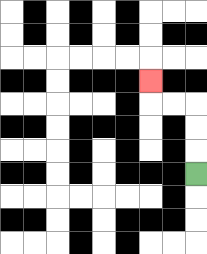{'start': '[8, 7]', 'end': '[6, 3]', 'path_directions': 'U,U,U,L,L,U', 'path_coordinates': '[[8, 7], [8, 6], [8, 5], [8, 4], [7, 4], [6, 4], [6, 3]]'}